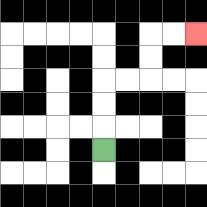{'start': '[4, 6]', 'end': '[8, 1]', 'path_directions': 'U,U,U,R,R,U,U,R,R', 'path_coordinates': '[[4, 6], [4, 5], [4, 4], [4, 3], [5, 3], [6, 3], [6, 2], [6, 1], [7, 1], [8, 1]]'}